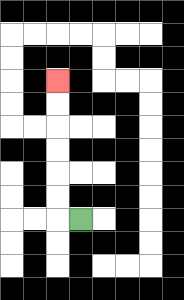{'start': '[3, 9]', 'end': '[2, 3]', 'path_directions': 'L,U,U,U,U,U,U', 'path_coordinates': '[[3, 9], [2, 9], [2, 8], [2, 7], [2, 6], [2, 5], [2, 4], [2, 3]]'}